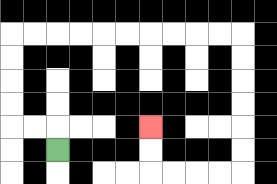{'start': '[2, 6]', 'end': '[6, 5]', 'path_directions': 'U,L,L,U,U,U,U,R,R,R,R,R,R,R,R,R,R,D,D,D,D,D,D,L,L,L,L,U,U', 'path_coordinates': '[[2, 6], [2, 5], [1, 5], [0, 5], [0, 4], [0, 3], [0, 2], [0, 1], [1, 1], [2, 1], [3, 1], [4, 1], [5, 1], [6, 1], [7, 1], [8, 1], [9, 1], [10, 1], [10, 2], [10, 3], [10, 4], [10, 5], [10, 6], [10, 7], [9, 7], [8, 7], [7, 7], [6, 7], [6, 6], [6, 5]]'}